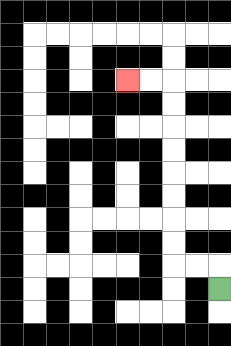{'start': '[9, 12]', 'end': '[5, 3]', 'path_directions': 'U,L,L,U,U,U,U,U,U,U,U,L,L', 'path_coordinates': '[[9, 12], [9, 11], [8, 11], [7, 11], [7, 10], [7, 9], [7, 8], [7, 7], [7, 6], [7, 5], [7, 4], [7, 3], [6, 3], [5, 3]]'}